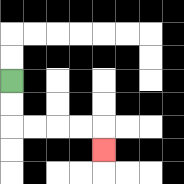{'start': '[0, 3]', 'end': '[4, 6]', 'path_directions': 'D,D,R,R,R,R,D', 'path_coordinates': '[[0, 3], [0, 4], [0, 5], [1, 5], [2, 5], [3, 5], [4, 5], [4, 6]]'}